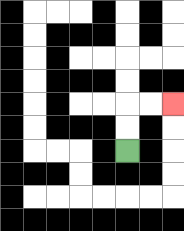{'start': '[5, 6]', 'end': '[7, 4]', 'path_directions': 'U,U,R,R', 'path_coordinates': '[[5, 6], [5, 5], [5, 4], [6, 4], [7, 4]]'}